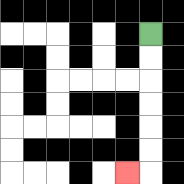{'start': '[6, 1]', 'end': '[5, 7]', 'path_directions': 'D,D,D,D,D,D,L', 'path_coordinates': '[[6, 1], [6, 2], [6, 3], [6, 4], [6, 5], [6, 6], [6, 7], [5, 7]]'}